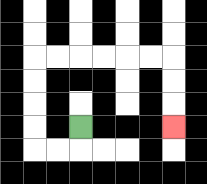{'start': '[3, 5]', 'end': '[7, 5]', 'path_directions': 'D,L,L,U,U,U,U,R,R,R,R,R,R,D,D,D', 'path_coordinates': '[[3, 5], [3, 6], [2, 6], [1, 6], [1, 5], [1, 4], [1, 3], [1, 2], [2, 2], [3, 2], [4, 2], [5, 2], [6, 2], [7, 2], [7, 3], [7, 4], [7, 5]]'}